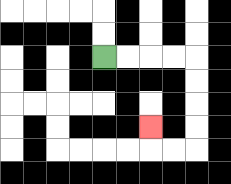{'start': '[4, 2]', 'end': '[6, 5]', 'path_directions': 'R,R,R,R,D,D,D,D,L,L,U', 'path_coordinates': '[[4, 2], [5, 2], [6, 2], [7, 2], [8, 2], [8, 3], [8, 4], [8, 5], [8, 6], [7, 6], [6, 6], [6, 5]]'}